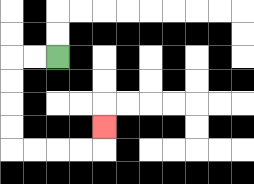{'start': '[2, 2]', 'end': '[4, 5]', 'path_directions': 'L,L,D,D,D,D,R,R,R,R,U', 'path_coordinates': '[[2, 2], [1, 2], [0, 2], [0, 3], [0, 4], [0, 5], [0, 6], [1, 6], [2, 6], [3, 6], [4, 6], [4, 5]]'}